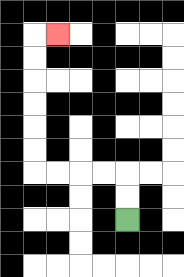{'start': '[5, 9]', 'end': '[2, 1]', 'path_directions': 'U,U,L,L,L,L,U,U,U,U,U,U,R', 'path_coordinates': '[[5, 9], [5, 8], [5, 7], [4, 7], [3, 7], [2, 7], [1, 7], [1, 6], [1, 5], [1, 4], [1, 3], [1, 2], [1, 1], [2, 1]]'}